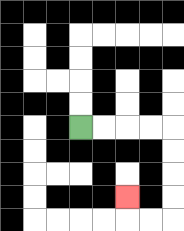{'start': '[3, 5]', 'end': '[5, 8]', 'path_directions': 'R,R,R,R,D,D,D,D,L,L,U', 'path_coordinates': '[[3, 5], [4, 5], [5, 5], [6, 5], [7, 5], [7, 6], [7, 7], [7, 8], [7, 9], [6, 9], [5, 9], [5, 8]]'}